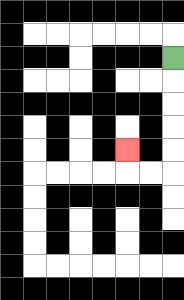{'start': '[7, 2]', 'end': '[5, 6]', 'path_directions': 'D,D,D,D,D,L,L,U', 'path_coordinates': '[[7, 2], [7, 3], [7, 4], [7, 5], [7, 6], [7, 7], [6, 7], [5, 7], [5, 6]]'}